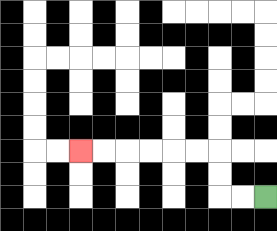{'start': '[11, 8]', 'end': '[3, 6]', 'path_directions': 'L,L,U,U,L,L,L,L,L,L', 'path_coordinates': '[[11, 8], [10, 8], [9, 8], [9, 7], [9, 6], [8, 6], [7, 6], [6, 6], [5, 6], [4, 6], [3, 6]]'}